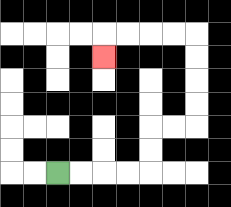{'start': '[2, 7]', 'end': '[4, 2]', 'path_directions': 'R,R,R,R,U,U,R,R,U,U,U,U,L,L,L,L,D', 'path_coordinates': '[[2, 7], [3, 7], [4, 7], [5, 7], [6, 7], [6, 6], [6, 5], [7, 5], [8, 5], [8, 4], [8, 3], [8, 2], [8, 1], [7, 1], [6, 1], [5, 1], [4, 1], [4, 2]]'}